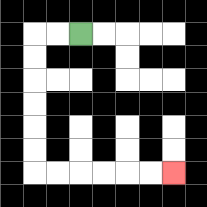{'start': '[3, 1]', 'end': '[7, 7]', 'path_directions': 'L,L,D,D,D,D,D,D,R,R,R,R,R,R', 'path_coordinates': '[[3, 1], [2, 1], [1, 1], [1, 2], [1, 3], [1, 4], [1, 5], [1, 6], [1, 7], [2, 7], [3, 7], [4, 7], [5, 7], [6, 7], [7, 7]]'}